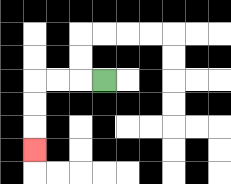{'start': '[4, 3]', 'end': '[1, 6]', 'path_directions': 'L,L,L,D,D,D', 'path_coordinates': '[[4, 3], [3, 3], [2, 3], [1, 3], [1, 4], [1, 5], [1, 6]]'}